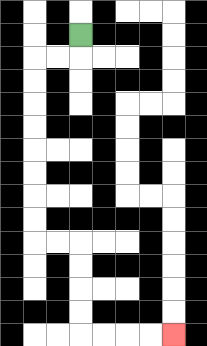{'start': '[3, 1]', 'end': '[7, 14]', 'path_directions': 'D,L,L,D,D,D,D,D,D,D,D,R,R,D,D,D,D,R,R,R,R', 'path_coordinates': '[[3, 1], [3, 2], [2, 2], [1, 2], [1, 3], [1, 4], [1, 5], [1, 6], [1, 7], [1, 8], [1, 9], [1, 10], [2, 10], [3, 10], [3, 11], [3, 12], [3, 13], [3, 14], [4, 14], [5, 14], [6, 14], [7, 14]]'}